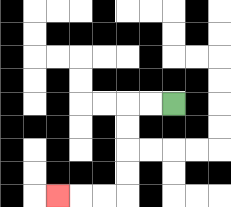{'start': '[7, 4]', 'end': '[2, 8]', 'path_directions': 'L,L,D,D,D,D,L,L,L', 'path_coordinates': '[[7, 4], [6, 4], [5, 4], [5, 5], [5, 6], [5, 7], [5, 8], [4, 8], [3, 8], [2, 8]]'}